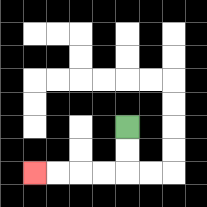{'start': '[5, 5]', 'end': '[1, 7]', 'path_directions': 'D,D,L,L,L,L', 'path_coordinates': '[[5, 5], [5, 6], [5, 7], [4, 7], [3, 7], [2, 7], [1, 7]]'}